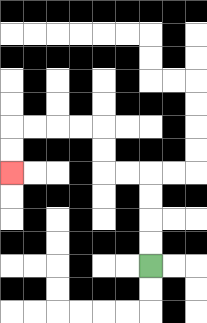{'start': '[6, 11]', 'end': '[0, 7]', 'path_directions': 'U,U,U,U,L,L,U,U,L,L,L,L,D,D', 'path_coordinates': '[[6, 11], [6, 10], [6, 9], [6, 8], [6, 7], [5, 7], [4, 7], [4, 6], [4, 5], [3, 5], [2, 5], [1, 5], [0, 5], [0, 6], [0, 7]]'}